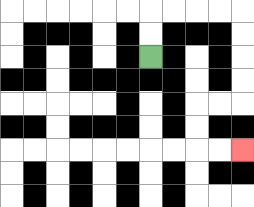{'start': '[6, 2]', 'end': '[10, 6]', 'path_directions': 'U,U,R,R,R,R,D,D,D,D,L,L,D,D,R,R', 'path_coordinates': '[[6, 2], [6, 1], [6, 0], [7, 0], [8, 0], [9, 0], [10, 0], [10, 1], [10, 2], [10, 3], [10, 4], [9, 4], [8, 4], [8, 5], [8, 6], [9, 6], [10, 6]]'}